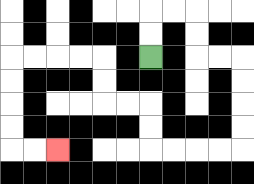{'start': '[6, 2]', 'end': '[2, 6]', 'path_directions': 'U,U,R,R,D,D,R,R,D,D,D,D,L,L,L,L,U,U,L,L,U,U,L,L,L,L,D,D,D,D,R,R', 'path_coordinates': '[[6, 2], [6, 1], [6, 0], [7, 0], [8, 0], [8, 1], [8, 2], [9, 2], [10, 2], [10, 3], [10, 4], [10, 5], [10, 6], [9, 6], [8, 6], [7, 6], [6, 6], [6, 5], [6, 4], [5, 4], [4, 4], [4, 3], [4, 2], [3, 2], [2, 2], [1, 2], [0, 2], [0, 3], [0, 4], [0, 5], [0, 6], [1, 6], [2, 6]]'}